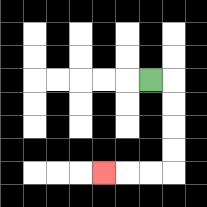{'start': '[6, 3]', 'end': '[4, 7]', 'path_directions': 'R,D,D,D,D,L,L,L', 'path_coordinates': '[[6, 3], [7, 3], [7, 4], [7, 5], [7, 6], [7, 7], [6, 7], [5, 7], [4, 7]]'}